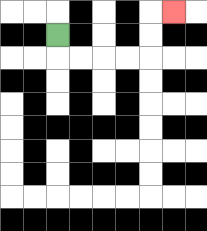{'start': '[2, 1]', 'end': '[7, 0]', 'path_directions': 'D,R,R,R,R,U,U,R', 'path_coordinates': '[[2, 1], [2, 2], [3, 2], [4, 2], [5, 2], [6, 2], [6, 1], [6, 0], [7, 0]]'}